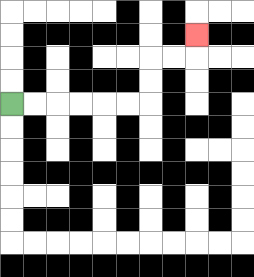{'start': '[0, 4]', 'end': '[8, 1]', 'path_directions': 'R,R,R,R,R,R,U,U,R,R,U', 'path_coordinates': '[[0, 4], [1, 4], [2, 4], [3, 4], [4, 4], [5, 4], [6, 4], [6, 3], [6, 2], [7, 2], [8, 2], [8, 1]]'}